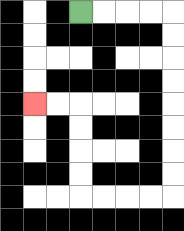{'start': '[3, 0]', 'end': '[1, 4]', 'path_directions': 'R,R,R,R,D,D,D,D,D,D,D,D,L,L,L,L,U,U,U,U,L,L', 'path_coordinates': '[[3, 0], [4, 0], [5, 0], [6, 0], [7, 0], [7, 1], [7, 2], [7, 3], [7, 4], [7, 5], [7, 6], [7, 7], [7, 8], [6, 8], [5, 8], [4, 8], [3, 8], [3, 7], [3, 6], [3, 5], [3, 4], [2, 4], [1, 4]]'}